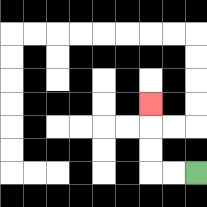{'start': '[8, 7]', 'end': '[6, 4]', 'path_directions': 'L,L,U,U,U', 'path_coordinates': '[[8, 7], [7, 7], [6, 7], [6, 6], [6, 5], [6, 4]]'}